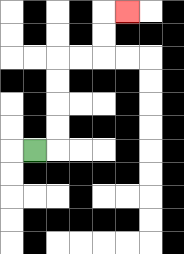{'start': '[1, 6]', 'end': '[5, 0]', 'path_directions': 'R,U,U,U,U,R,R,U,U,R', 'path_coordinates': '[[1, 6], [2, 6], [2, 5], [2, 4], [2, 3], [2, 2], [3, 2], [4, 2], [4, 1], [4, 0], [5, 0]]'}